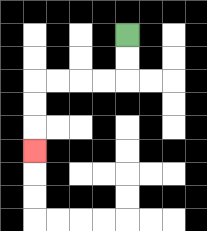{'start': '[5, 1]', 'end': '[1, 6]', 'path_directions': 'D,D,L,L,L,L,D,D,D', 'path_coordinates': '[[5, 1], [5, 2], [5, 3], [4, 3], [3, 3], [2, 3], [1, 3], [1, 4], [1, 5], [1, 6]]'}